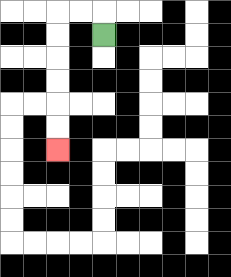{'start': '[4, 1]', 'end': '[2, 6]', 'path_directions': 'U,L,L,D,D,D,D,D,D', 'path_coordinates': '[[4, 1], [4, 0], [3, 0], [2, 0], [2, 1], [2, 2], [2, 3], [2, 4], [2, 5], [2, 6]]'}